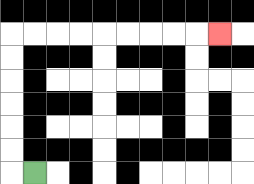{'start': '[1, 7]', 'end': '[9, 1]', 'path_directions': 'L,U,U,U,U,U,U,R,R,R,R,R,R,R,R,R', 'path_coordinates': '[[1, 7], [0, 7], [0, 6], [0, 5], [0, 4], [0, 3], [0, 2], [0, 1], [1, 1], [2, 1], [3, 1], [4, 1], [5, 1], [6, 1], [7, 1], [8, 1], [9, 1]]'}